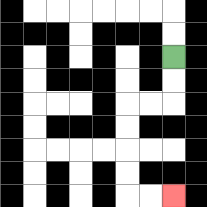{'start': '[7, 2]', 'end': '[7, 8]', 'path_directions': 'D,D,L,L,D,D,D,D,R,R', 'path_coordinates': '[[7, 2], [7, 3], [7, 4], [6, 4], [5, 4], [5, 5], [5, 6], [5, 7], [5, 8], [6, 8], [7, 8]]'}